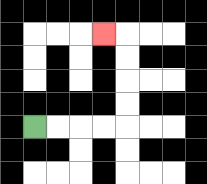{'start': '[1, 5]', 'end': '[4, 1]', 'path_directions': 'R,R,R,R,U,U,U,U,L', 'path_coordinates': '[[1, 5], [2, 5], [3, 5], [4, 5], [5, 5], [5, 4], [5, 3], [5, 2], [5, 1], [4, 1]]'}